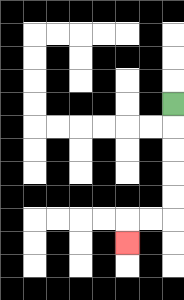{'start': '[7, 4]', 'end': '[5, 10]', 'path_directions': 'D,D,D,D,D,L,L,D', 'path_coordinates': '[[7, 4], [7, 5], [7, 6], [7, 7], [7, 8], [7, 9], [6, 9], [5, 9], [5, 10]]'}